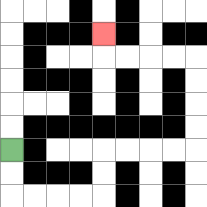{'start': '[0, 6]', 'end': '[4, 1]', 'path_directions': 'D,D,R,R,R,R,U,U,R,R,R,R,U,U,U,U,L,L,L,L,U', 'path_coordinates': '[[0, 6], [0, 7], [0, 8], [1, 8], [2, 8], [3, 8], [4, 8], [4, 7], [4, 6], [5, 6], [6, 6], [7, 6], [8, 6], [8, 5], [8, 4], [8, 3], [8, 2], [7, 2], [6, 2], [5, 2], [4, 2], [4, 1]]'}